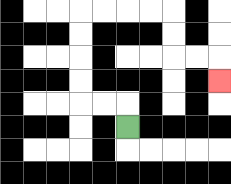{'start': '[5, 5]', 'end': '[9, 3]', 'path_directions': 'U,L,L,U,U,U,U,R,R,R,R,D,D,R,R,D', 'path_coordinates': '[[5, 5], [5, 4], [4, 4], [3, 4], [3, 3], [3, 2], [3, 1], [3, 0], [4, 0], [5, 0], [6, 0], [7, 0], [7, 1], [7, 2], [8, 2], [9, 2], [9, 3]]'}